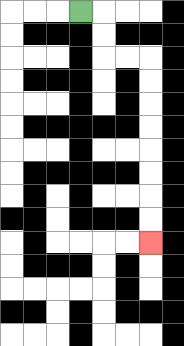{'start': '[3, 0]', 'end': '[6, 10]', 'path_directions': 'R,D,D,R,R,D,D,D,D,D,D,D,D', 'path_coordinates': '[[3, 0], [4, 0], [4, 1], [4, 2], [5, 2], [6, 2], [6, 3], [6, 4], [6, 5], [6, 6], [6, 7], [6, 8], [6, 9], [6, 10]]'}